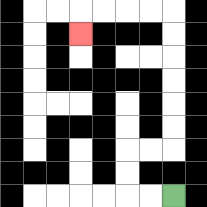{'start': '[7, 8]', 'end': '[3, 1]', 'path_directions': 'L,L,U,U,R,R,U,U,U,U,U,U,L,L,L,L,D', 'path_coordinates': '[[7, 8], [6, 8], [5, 8], [5, 7], [5, 6], [6, 6], [7, 6], [7, 5], [7, 4], [7, 3], [7, 2], [7, 1], [7, 0], [6, 0], [5, 0], [4, 0], [3, 0], [3, 1]]'}